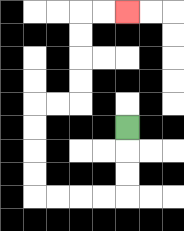{'start': '[5, 5]', 'end': '[5, 0]', 'path_directions': 'D,D,D,L,L,L,L,U,U,U,U,R,R,U,U,U,U,R,R', 'path_coordinates': '[[5, 5], [5, 6], [5, 7], [5, 8], [4, 8], [3, 8], [2, 8], [1, 8], [1, 7], [1, 6], [1, 5], [1, 4], [2, 4], [3, 4], [3, 3], [3, 2], [3, 1], [3, 0], [4, 0], [5, 0]]'}